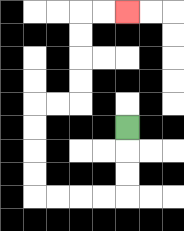{'start': '[5, 5]', 'end': '[5, 0]', 'path_directions': 'D,D,D,L,L,L,L,U,U,U,U,R,R,U,U,U,U,R,R', 'path_coordinates': '[[5, 5], [5, 6], [5, 7], [5, 8], [4, 8], [3, 8], [2, 8], [1, 8], [1, 7], [1, 6], [1, 5], [1, 4], [2, 4], [3, 4], [3, 3], [3, 2], [3, 1], [3, 0], [4, 0], [5, 0]]'}